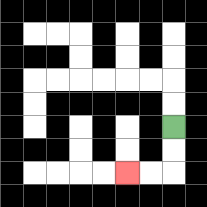{'start': '[7, 5]', 'end': '[5, 7]', 'path_directions': 'D,D,L,L', 'path_coordinates': '[[7, 5], [7, 6], [7, 7], [6, 7], [5, 7]]'}